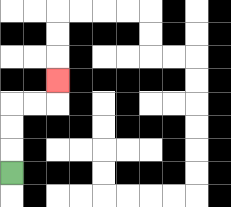{'start': '[0, 7]', 'end': '[2, 3]', 'path_directions': 'U,U,U,R,R,U', 'path_coordinates': '[[0, 7], [0, 6], [0, 5], [0, 4], [1, 4], [2, 4], [2, 3]]'}